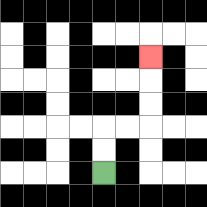{'start': '[4, 7]', 'end': '[6, 2]', 'path_directions': 'U,U,R,R,U,U,U', 'path_coordinates': '[[4, 7], [4, 6], [4, 5], [5, 5], [6, 5], [6, 4], [6, 3], [6, 2]]'}